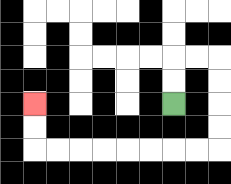{'start': '[7, 4]', 'end': '[1, 4]', 'path_directions': 'U,U,R,R,D,D,D,D,L,L,L,L,L,L,L,L,U,U', 'path_coordinates': '[[7, 4], [7, 3], [7, 2], [8, 2], [9, 2], [9, 3], [9, 4], [9, 5], [9, 6], [8, 6], [7, 6], [6, 6], [5, 6], [4, 6], [3, 6], [2, 6], [1, 6], [1, 5], [1, 4]]'}